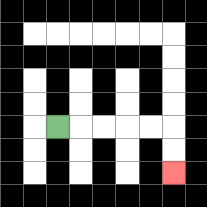{'start': '[2, 5]', 'end': '[7, 7]', 'path_directions': 'R,R,R,R,R,D,D', 'path_coordinates': '[[2, 5], [3, 5], [4, 5], [5, 5], [6, 5], [7, 5], [7, 6], [7, 7]]'}